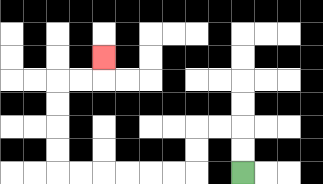{'start': '[10, 7]', 'end': '[4, 2]', 'path_directions': 'U,U,L,L,D,D,L,L,L,L,L,L,U,U,U,U,R,R,U', 'path_coordinates': '[[10, 7], [10, 6], [10, 5], [9, 5], [8, 5], [8, 6], [8, 7], [7, 7], [6, 7], [5, 7], [4, 7], [3, 7], [2, 7], [2, 6], [2, 5], [2, 4], [2, 3], [3, 3], [4, 3], [4, 2]]'}